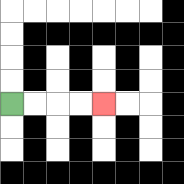{'start': '[0, 4]', 'end': '[4, 4]', 'path_directions': 'R,R,R,R', 'path_coordinates': '[[0, 4], [1, 4], [2, 4], [3, 4], [4, 4]]'}